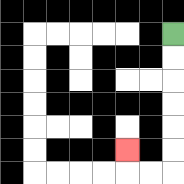{'start': '[7, 1]', 'end': '[5, 6]', 'path_directions': 'D,D,D,D,D,D,L,L,U', 'path_coordinates': '[[7, 1], [7, 2], [7, 3], [7, 4], [7, 5], [7, 6], [7, 7], [6, 7], [5, 7], [5, 6]]'}